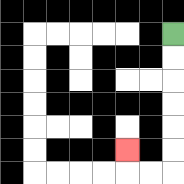{'start': '[7, 1]', 'end': '[5, 6]', 'path_directions': 'D,D,D,D,D,D,L,L,U', 'path_coordinates': '[[7, 1], [7, 2], [7, 3], [7, 4], [7, 5], [7, 6], [7, 7], [6, 7], [5, 7], [5, 6]]'}